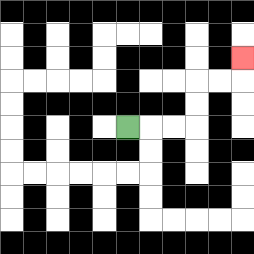{'start': '[5, 5]', 'end': '[10, 2]', 'path_directions': 'R,R,R,U,U,R,R,U', 'path_coordinates': '[[5, 5], [6, 5], [7, 5], [8, 5], [8, 4], [8, 3], [9, 3], [10, 3], [10, 2]]'}